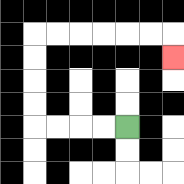{'start': '[5, 5]', 'end': '[7, 2]', 'path_directions': 'L,L,L,L,U,U,U,U,R,R,R,R,R,R,D', 'path_coordinates': '[[5, 5], [4, 5], [3, 5], [2, 5], [1, 5], [1, 4], [1, 3], [1, 2], [1, 1], [2, 1], [3, 1], [4, 1], [5, 1], [6, 1], [7, 1], [7, 2]]'}